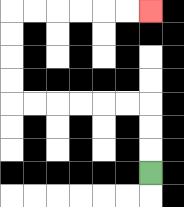{'start': '[6, 7]', 'end': '[6, 0]', 'path_directions': 'U,U,U,L,L,L,L,L,L,U,U,U,U,R,R,R,R,R,R', 'path_coordinates': '[[6, 7], [6, 6], [6, 5], [6, 4], [5, 4], [4, 4], [3, 4], [2, 4], [1, 4], [0, 4], [0, 3], [0, 2], [0, 1], [0, 0], [1, 0], [2, 0], [3, 0], [4, 0], [5, 0], [6, 0]]'}